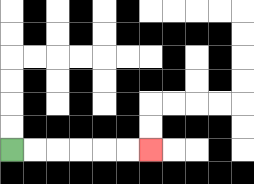{'start': '[0, 6]', 'end': '[6, 6]', 'path_directions': 'R,R,R,R,R,R', 'path_coordinates': '[[0, 6], [1, 6], [2, 6], [3, 6], [4, 6], [5, 6], [6, 6]]'}